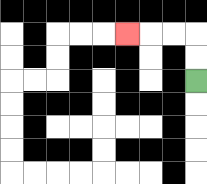{'start': '[8, 3]', 'end': '[5, 1]', 'path_directions': 'U,U,L,L,L', 'path_coordinates': '[[8, 3], [8, 2], [8, 1], [7, 1], [6, 1], [5, 1]]'}